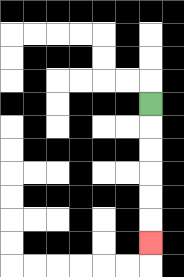{'start': '[6, 4]', 'end': '[6, 10]', 'path_directions': 'D,D,D,D,D,D', 'path_coordinates': '[[6, 4], [6, 5], [6, 6], [6, 7], [6, 8], [6, 9], [6, 10]]'}